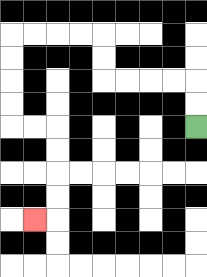{'start': '[8, 5]', 'end': '[1, 9]', 'path_directions': 'U,U,L,L,L,L,U,U,L,L,L,L,D,D,D,D,R,R,D,D,D,D,L', 'path_coordinates': '[[8, 5], [8, 4], [8, 3], [7, 3], [6, 3], [5, 3], [4, 3], [4, 2], [4, 1], [3, 1], [2, 1], [1, 1], [0, 1], [0, 2], [0, 3], [0, 4], [0, 5], [1, 5], [2, 5], [2, 6], [2, 7], [2, 8], [2, 9], [1, 9]]'}